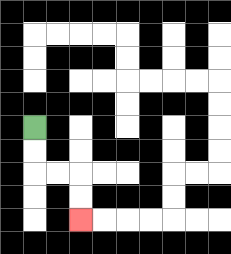{'start': '[1, 5]', 'end': '[3, 9]', 'path_directions': 'D,D,R,R,D,D', 'path_coordinates': '[[1, 5], [1, 6], [1, 7], [2, 7], [3, 7], [3, 8], [3, 9]]'}